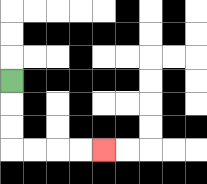{'start': '[0, 3]', 'end': '[4, 6]', 'path_directions': 'D,D,D,R,R,R,R', 'path_coordinates': '[[0, 3], [0, 4], [0, 5], [0, 6], [1, 6], [2, 6], [3, 6], [4, 6]]'}